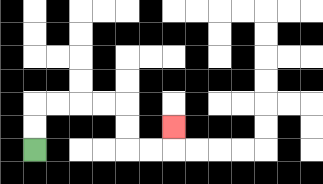{'start': '[1, 6]', 'end': '[7, 5]', 'path_directions': 'U,U,R,R,R,R,D,D,R,R,U', 'path_coordinates': '[[1, 6], [1, 5], [1, 4], [2, 4], [3, 4], [4, 4], [5, 4], [5, 5], [5, 6], [6, 6], [7, 6], [7, 5]]'}